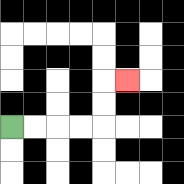{'start': '[0, 5]', 'end': '[5, 3]', 'path_directions': 'R,R,R,R,U,U,R', 'path_coordinates': '[[0, 5], [1, 5], [2, 5], [3, 5], [4, 5], [4, 4], [4, 3], [5, 3]]'}